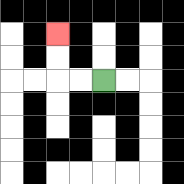{'start': '[4, 3]', 'end': '[2, 1]', 'path_directions': 'L,L,U,U', 'path_coordinates': '[[4, 3], [3, 3], [2, 3], [2, 2], [2, 1]]'}